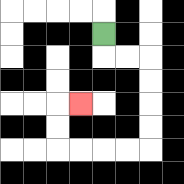{'start': '[4, 1]', 'end': '[3, 4]', 'path_directions': 'D,R,R,D,D,D,D,L,L,L,L,U,U,R', 'path_coordinates': '[[4, 1], [4, 2], [5, 2], [6, 2], [6, 3], [6, 4], [6, 5], [6, 6], [5, 6], [4, 6], [3, 6], [2, 6], [2, 5], [2, 4], [3, 4]]'}